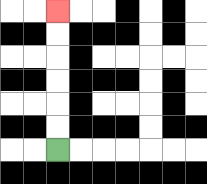{'start': '[2, 6]', 'end': '[2, 0]', 'path_directions': 'U,U,U,U,U,U', 'path_coordinates': '[[2, 6], [2, 5], [2, 4], [2, 3], [2, 2], [2, 1], [2, 0]]'}